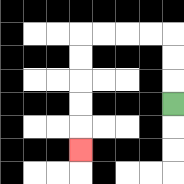{'start': '[7, 4]', 'end': '[3, 6]', 'path_directions': 'U,U,U,L,L,L,L,D,D,D,D,D', 'path_coordinates': '[[7, 4], [7, 3], [7, 2], [7, 1], [6, 1], [5, 1], [4, 1], [3, 1], [3, 2], [3, 3], [3, 4], [3, 5], [3, 6]]'}